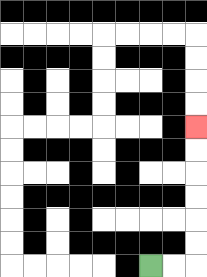{'start': '[6, 11]', 'end': '[8, 5]', 'path_directions': 'R,R,U,U,U,U,U,U', 'path_coordinates': '[[6, 11], [7, 11], [8, 11], [8, 10], [8, 9], [8, 8], [8, 7], [8, 6], [8, 5]]'}